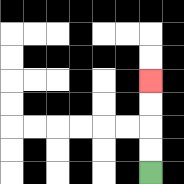{'start': '[6, 7]', 'end': '[6, 3]', 'path_directions': 'U,U,U,U', 'path_coordinates': '[[6, 7], [6, 6], [6, 5], [6, 4], [6, 3]]'}